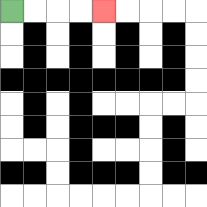{'start': '[0, 0]', 'end': '[4, 0]', 'path_directions': 'R,R,R,R', 'path_coordinates': '[[0, 0], [1, 0], [2, 0], [3, 0], [4, 0]]'}